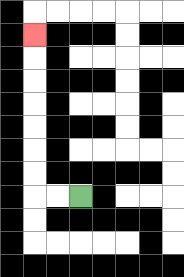{'start': '[3, 8]', 'end': '[1, 1]', 'path_directions': 'L,L,U,U,U,U,U,U,U', 'path_coordinates': '[[3, 8], [2, 8], [1, 8], [1, 7], [1, 6], [1, 5], [1, 4], [1, 3], [1, 2], [1, 1]]'}